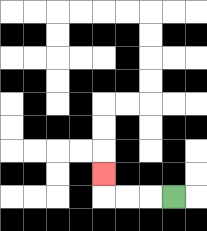{'start': '[7, 8]', 'end': '[4, 7]', 'path_directions': 'L,L,L,U', 'path_coordinates': '[[7, 8], [6, 8], [5, 8], [4, 8], [4, 7]]'}